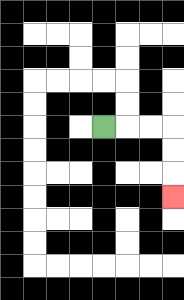{'start': '[4, 5]', 'end': '[7, 8]', 'path_directions': 'R,R,R,D,D,D', 'path_coordinates': '[[4, 5], [5, 5], [6, 5], [7, 5], [7, 6], [7, 7], [7, 8]]'}